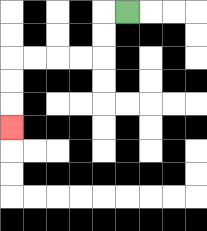{'start': '[5, 0]', 'end': '[0, 5]', 'path_directions': 'L,D,D,L,L,L,L,D,D,D', 'path_coordinates': '[[5, 0], [4, 0], [4, 1], [4, 2], [3, 2], [2, 2], [1, 2], [0, 2], [0, 3], [0, 4], [0, 5]]'}